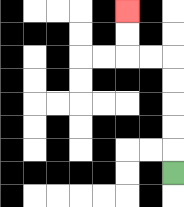{'start': '[7, 7]', 'end': '[5, 0]', 'path_directions': 'U,U,U,U,U,L,L,U,U', 'path_coordinates': '[[7, 7], [7, 6], [7, 5], [7, 4], [7, 3], [7, 2], [6, 2], [5, 2], [5, 1], [5, 0]]'}